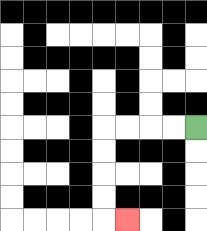{'start': '[8, 5]', 'end': '[5, 9]', 'path_directions': 'L,L,L,L,D,D,D,D,R', 'path_coordinates': '[[8, 5], [7, 5], [6, 5], [5, 5], [4, 5], [4, 6], [4, 7], [4, 8], [4, 9], [5, 9]]'}